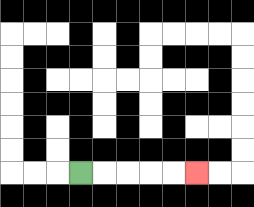{'start': '[3, 7]', 'end': '[8, 7]', 'path_directions': 'R,R,R,R,R', 'path_coordinates': '[[3, 7], [4, 7], [5, 7], [6, 7], [7, 7], [8, 7]]'}